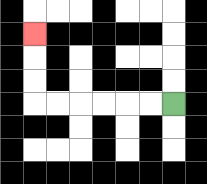{'start': '[7, 4]', 'end': '[1, 1]', 'path_directions': 'L,L,L,L,L,L,U,U,U', 'path_coordinates': '[[7, 4], [6, 4], [5, 4], [4, 4], [3, 4], [2, 4], [1, 4], [1, 3], [1, 2], [1, 1]]'}